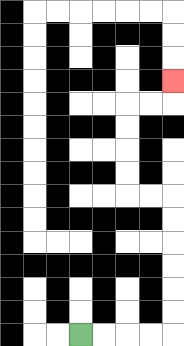{'start': '[3, 14]', 'end': '[7, 3]', 'path_directions': 'R,R,R,R,U,U,U,U,U,U,L,L,U,U,U,U,R,R,U', 'path_coordinates': '[[3, 14], [4, 14], [5, 14], [6, 14], [7, 14], [7, 13], [7, 12], [7, 11], [7, 10], [7, 9], [7, 8], [6, 8], [5, 8], [5, 7], [5, 6], [5, 5], [5, 4], [6, 4], [7, 4], [7, 3]]'}